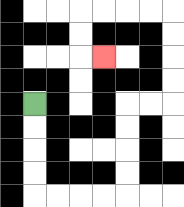{'start': '[1, 4]', 'end': '[4, 2]', 'path_directions': 'D,D,D,D,R,R,R,R,U,U,U,U,R,R,U,U,U,U,L,L,L,L,D,D,R', 'path_coordinates': '[[1, 4], [1, 5], [1, 6], [1, 7], [1, 8], [2, 8], [3, 8], [4, 8], [5, 8], [5, 7], [5, 6], [5, 5], [5, 4], [6, 4], [7, 4], [7, 3], [7, 2], [7, 1], [7, 0], [6, 0], [5, 0], [4, 0], [3, 0], [3, 1], [3, 2], [4, 2]]'}